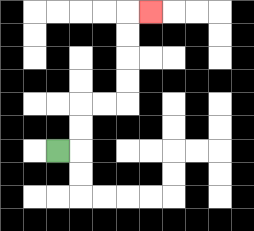{'start': '[2, 6]', 'end': '[6, 0]', 'path_directions': 'R,U,U,R,R,U,U,U,U,R', 'path_coordinates': '[[2, 6], [3, 6], [3, 5], [3, 4], [4, 4], [5, 4], [5, 3], [5, 2], [5, 1], [5, 0], [6, 0]]'}